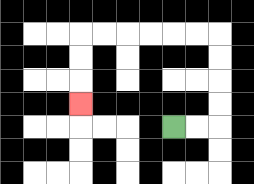{'start': '[7, 5]', 'end': '[3, 4]', 'path_directions': 'R,R,U,U,U,U,L,L,L,L,L,L,D,D,D', 'path_coordinates': '[[7, 5], [8, 5], [9, 5], [9, 4], [9, 3], [9, 2], [9, 1], [8, 1], [7, 1], [6, 1], [5, 1], [4, 1], [3, 1], [3, 2], [3, 3], [3, 4]]'}